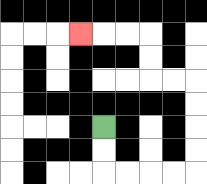{'start': '[4, 5]', 'end': '[3, 1]', 'path_directions': 'D,D,R,R,R,R,U,U,U,U,L,L,U,U,L,L,L', 'path_coordinates': '[[4, 5], [4, 6], [4, 7], [5, 7], [6, 7], [7, 7], [8, 7], [8, 6], [8, 5], [8, 4], [8, 3], [7, 3], [6, 3], [6, 2], [6, 1], [5, 1], [4, 1], [3, 1]]'}